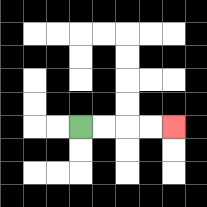{'start': '[3, 5]', 'end': '[7, 5]', 'path_directions': 'R,R,R,R', 'path_coordinates': '[[3, 5], [4, 5], [5, 5], [6, 5], [7, 5]]'}